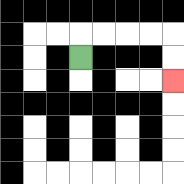{'start': '[3, 2]', 'end': '[7, 3]', 'path_directions': 'U,R,R,R,R,D,D', 'path_coordinates': '[[3, 2], [3, 1], [4, 1], [5, 1], [6, 1], [7, 1], [7, 2], [7, 3]]'}